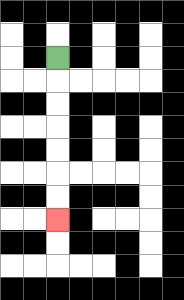{'start': '[2, 2]', 'end': '[2, 9]', 'path_directions': 'D,D,D,D,D,D,D', 'path_coordinates': '[[2, 2], [2, 3], [2, 4], [2, 5], [2, 6], [2, 7], [2, 8], [2, 9]]'}